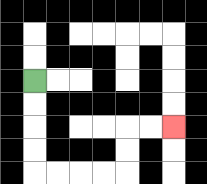{'start': '[1, 3]', 'end': '[7, 5]', 'path_directions': 'D,D,D,D,R,R,R,R,U,U,R,R', 'path_coordinates': '[[1, 3], [1, 4], [1, 5], [1, 6], [1, 7], [2, 7], [3, 7], [4, 7], [5, 7], [5, 6], [5, 5], [6, 5], [7, 5]]'}